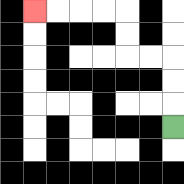{'start': '[7, 5]', 'end': '[1, 0]', 'path_directions': 'U,U,U,L,L,U,U,L,L,L,L', 'path_coordinates': '[[7, 5], [7, 4], [7, 3], [7, 2], [6, 2], [5, 2], [5, 1], [5, 0], [4, 0], [3, 0], [2, 0], [1, 0]]'}